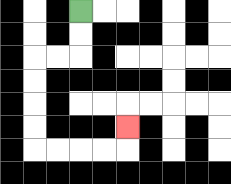{'start': '[3, 0]', 'end': '[5, 5]', 'path_directions': 'D,D,L,L,D,D,D,D,R,R,R,R,U', 'path_coordinates': '[[3, 0], [3, 1], [3, 2], [2, 2], [1, 2], [1, 3], [1, 4], [1, 5], [1, 6], [2, 6], [3, 6], [4, 6], [5, 6], [5, 5]]'}